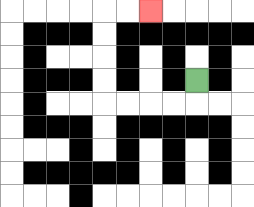{'start': '[8, 3]', 'end': '[6, 0]', 'path_directions': 'D,L,L,L,L,U,U,U,U,R,R', 'path_coordinates': '[[8, 3], [8, 4], [7, 4], [6, 4], [5, 4], [4, 4], [4, 3], [4, 2], [4, 1], [4, 0], [5, 0], [6, 0]]'}